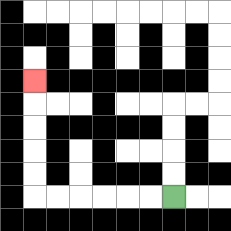{'start': '[7, 8]', 'end': '[1, 3]', 'path_directions': 'L,L,L,L,L,L,U,U,U,U,U', 'path_coordinates': '[[7, 8], [6, 8], [5, 8], [4, 8], [3, 8], [2, 8], [1, 8], [1, 7], [1, 6], [1, 5], [1, 4], [1, 3]]'}